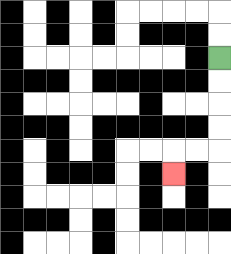{'start': '[9, 2]', 'end': '[7, 7]', 'path_directions': 'D,D,D,D,L,L,D', 'path_coordinates': '[[9, 2], [9, 3], [9, 4], [9, 5], [9, 6], [8, 6], [7, 6], [7, 7]]'}